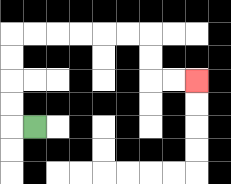{'start': '[1, 5]', 'end': '[8, 3]', 'path_directions': 'L,U,U,U,U,R,R,R,R,R,R,D,D,R,R', 'path_coordinates': '[[1, 5], [0, 5], [0, 4], [0, 3], [0, 2], [0, 1], [1, 1], [2, 1], [3, 1], [4, 1], [5, 1], [6, 1], [6, 2], [6, 3], [7, 3], [8, 3]]'}